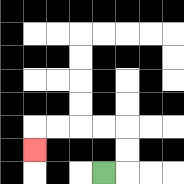{'start': '[4, 7]', 'end': '[1, 6]', 'path_directions': 'R,U,U,L,L,L,L,D', 'path_coordinates': '[[4, 7], [5, 7], [5, 6], [5, 5], [4, 5], [3, 5], [2, 5], [1, 5], [1, 6]]'}